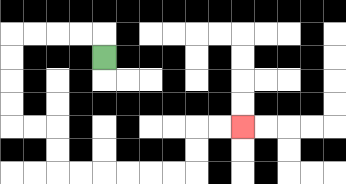{'start': '[4, 2]', 'end': '[10, 5]', 'path_directions': 'U,L,L,L,L,D,D,D,D,R,R,D,D,R,R,R,R,R,R,U,U,R,R', 'path_coordinates': '[[4, 2], [4, 1], [3, 1], [2, 1], [1, 1], [0, 1], [0, 2], [0, 3], [0, 4], [0, 5], [1, 5], [2, 5], [2, 6], [2, 7], [3, 7], [4, 7], [5, 7], [6, 7], [7, 7], [8, 7], [8, 6], [8, 5], [9, 5], [10, 5]]'}